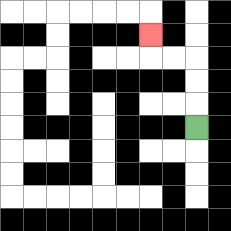{'start': '[8, 5]', 'end': '[6, 1]', 'path_directions': 'U,U,U,L,L,U', 'path_coordinates': '[[8, 5], [8, 4], [8, 3], [8, 2], [7, 2], [6, 2], [6, 1]]'}